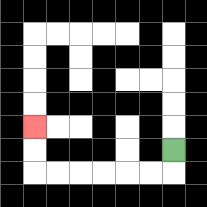{'start': '[7, 6]', 'end': '[1, 5]', 'path_directions': 'D,L,L,L,L,L,L,U,U', 'path_coordinates': '[[7, 6], [7, 7], [6, 7], [5, 7], [4, 7], [3, 7], [2, 7], [1, 7], [1, 6], [1, 5]]'}